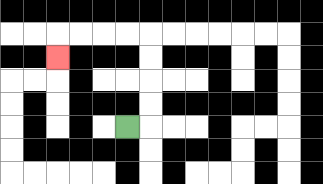{'start': '[5, 5]', 'end': '[2, 2]', 'path_directions': 'R,U,U,U,U,L,L,L,L,D', 'path_coordinates': '[[5, 5], [6, 5], [6, 4], [6, 3], [6, 2], [6, 1], [5, 1], [4, 1], [3, 1], [2, 1], [2, 2]]'}